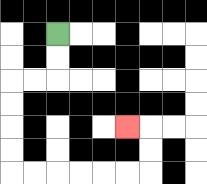{'start': '[2, 1]', 'end': '[5, 5]', 'path_directions': 'D,D,L,L,D,D,D,D,R,R,R,R,R,R,U,U,L', 'path_coordinates': '[[2, 1], [2, 2], [2, 3], [1, 3], [0, 3], [0, 4], [0, 5], [0, 6], [0, 7], [1, 7], [2, 7], [3, 7], [4, 7], [5, 7], [6, 7], [6, 6], [6, 5], [5, 5]]'}